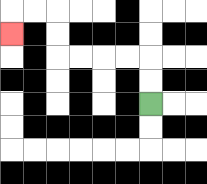{'start': '[6, 4]', 'end': '[0, 1]', 'path_directions': 'U,U,L,L,L,L,U,U,L,L,D', 'path_coordinates': '[[6, 4], [6, 3], [6, 2], [5, 2], [4, 2], [3, 2], [2, 2], [2, 1], [2, 0], [1, 0], [0, 0], [0, 1]]'}